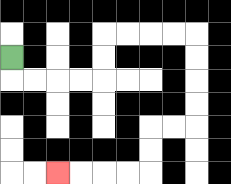{'start': '[0, 2]', 'end': '[2, 7]', 'path_directions': 'D,R,R,R,R,U,U,R,R,R,R,D,D,D,D,L,L,D,D,L,L,L,L', 'path_coordinates': '[[0, 2], [0, 3], [1, 3], [2, 3], [3, 3], [4, 3], [4, 2], [4, 1], [5, 1], [6, 1], [7, 1], [8, 1], [8, 2], [8, 3], [8, 4], [8, 5], [7, 5], [6, 5], [6, 6], [6, 7], [5, 7], [4, 7], [3, 7], [2, 7]]'}